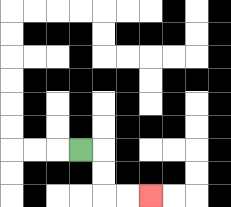{'start': '[3, 6]', 'end': '[6, 8]', 'path_directions': 'R,D,D,R,R', 'path_coordinates': '[[3, 6], [4, 6], [4, 7], [4, 8], [5, 8], [6, 8]]'}